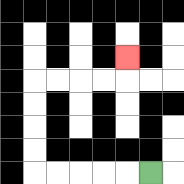{'start': '[6, 7]', 'end': '[5, 2]', 'path_directions': 'L,L,L,L,L,U,U,U,U,R,R,R,R,U', 'path_coordinates': '[[6, 7], [5, 7], [4, 7], [3, 7], [2, 7], [1, 7], [1, 6], [1, 5], [1, 4], [1, 3], [2, 3], [3, 3], [4, 3], [5, 3], [5, 2]]'}